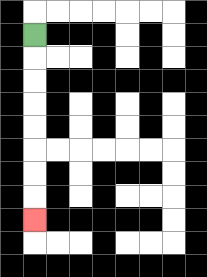{'start': '[1, 1]', 'end': '[1, 9]', 'path_directions': 'D,D,D,D,D,D,D,D', 'path_coordinates': '[[1, 1], [1, 2], [1, 3], [1, 4], [1, 5], [1, 6], [1, 7], [1, 8], [1, 9]]'}